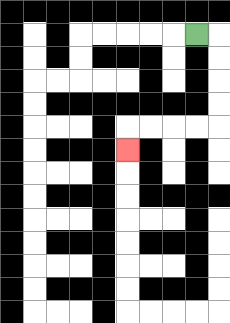{'start': '[8, 1]', 'end': '[5, 6]', 'path_directions': 'R,D,D,D,D,L,L,L,L,D', 'path_coordinates': '[[8, 1], [9, 1], [9, 2], [9, 3], [9, 4], [9, 5], [8, 5], [7, 5], [6, 5], [5, 5], [5, 6]]'}